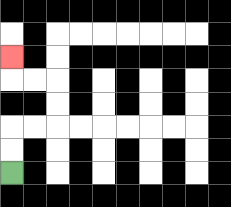{'start': '[0, 7]', 'end': '[0, 2]', 'path_directions': 'U,U,R,R,U,U,L,L,U', 'path_coordinates': '[[0, 7], [0, 6], [0, 5], [1, 5], [2, 5], [2, 4], [2, 3], [1, 3], [0, 3], [0, 2]]'}